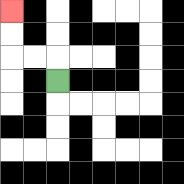{'start': '[2, 3]', 'end': '[0, 0]', 'path_directions': 'U,L,L,U,U', 'path_coordinates': '[[2, 3], [2, 2], [1, 2], [0, 2], [0, 1], [0, 0]]'}